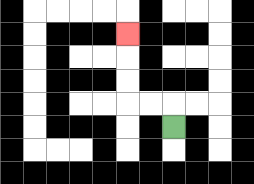{'start': '[7, 5]', 'end': '[5, 1]', 'path_directions': 'U,L,L,U,U,U', 'path_coordinates': '[[7, 5], [7, 4], [6, 4], [5, 4], [5, 3], [5, 2], [5, 1]]'}